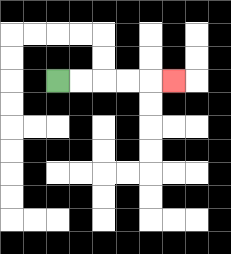{'start': '[2, 3]', 'end': '[7, 3]', 'path_directions': 'R,R,R,R,R', 'path_coordinates': '[[2, 3], [3, 3], [4, 3], [5, 3], [6, 3], [7, 3]]'}